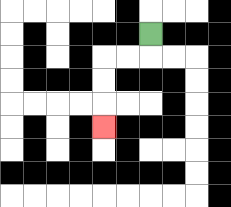{'start': '[6, 1]', 'end': '[4, 5]', 'path_directions': 'D,L,L,D,D,D', 'path_coordinates': '[[6, 1], [6, 2], [5, 2], [4, 2], [4, 3], [4, 4], [4, 5]]'}